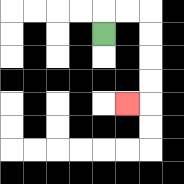{'start': '[4, 1]', 'end': '[5, 4]', 'path_directions': 'U,R,R,D,D,D,D,L', 'path_coordinates': '[[4, 1], [4, 0], [5, 0], [6, 0], [6, 1], [6, 2], [6, 3], [6, 4], [5, 4]]'}